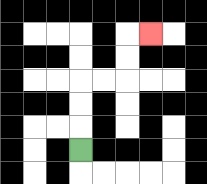{'start': '[3, 6]', 'end': '[6, 1]', 'path_directions': 'U,U,U,R,R,U,U,R', 'path_coordinates': '[[3, 6], [3, 5], [3, 4], [3, 3], [4, 3], [5, 3], [5, 2], [5, 1], [6, 1]]'}